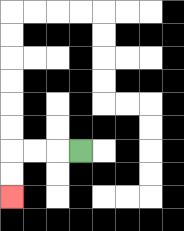{'start': '[3, 6]', 'end': '[0, 8]', 'path_directions': 'L,L,L,D,D', 'path_coordinates': '[[3, 6], [2, 6], [1, 6], [0, 6], [0, 7], [0, 8]]'}